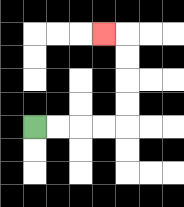{'start': '[1, 5]', 'end': '[4, 1]', 'path_directions': 'R,R,R,R,U,U,U,U,L', 'path_coordinates': '[[1, 5], [2, 5], [3, 5], [4, 5], [5, 5], [5, 4], [5, 3], [5, 2], [5, 1], [4, 1]]'}